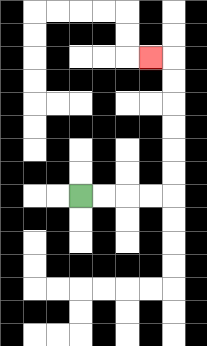{'start': '[3, 8]', 'end': '[6, 2]', 'path_directions': 'R,R,R,R,U,U,U,U,U,U,L', 'path_coordinates': '[[3, 8], [4, 8], [5, 8], [6, 8], [7, 8], [7, 7], [7, 6], [7, 5], [7, 4], [7, 3], [7, 2], [6, 2]]'}